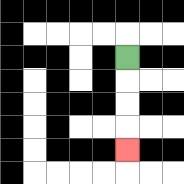{'start': '[5, 2]', 'end': '[5, 6]', 'path_directions': 'D,D,D,D', 'path_coordinates': '[[5, 2], [5, 3], [5, 4], [5, 5], [5, 6]]'}